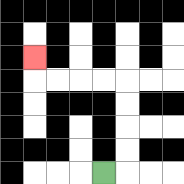{'start': '[4, 7]', 'end': '[1, 2]', 'path_directions': 'R,U,U,U,U,L,L,L,L,U', 'path_coordinates': '[[4, 7], [5, 7], [5, 6], [5, 5], [5, 4], [5, 3], [4, 3], [3, 3], [2, 3], [1, 3], [1, 2]]'}